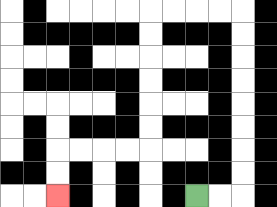{'start': '[8, 8]', 'end': '[2, 8]', 'path_directions': 'R,R,U,U,U,U,U,U,U,U,L,L,L,L,D,D,D,D,D,D,L,L,L,L,D,D', 'path_coordinates': '[[8, 8], [9, 8], [10, 8], [10, 7], [10, 6], [10, 5], [10, 4], [10, 3], [10, 2], [10, 1], [10, 0], [9, 0], [8, 0], [7, 0], [6, 0], [6, 1], [6, 2], [6, 3], [6, 4], [6, 5], [6, 6], [5, 6], [4, 6], [3, 6], [2, 6], [2, 7], [2, 8]]'}